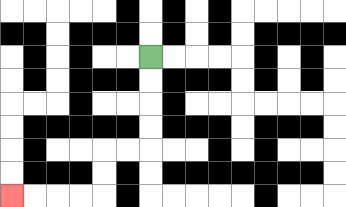{'start': '[6, 2]', 'end': '[0, 8]', 'path_directions': 'D,D,D,D,L,L,D,D,L,L,L,L', 'path_coordinates': '[[6, 2], [6, 3], [6, 4], [6, 5], [6, 6], [5, 6], [4, 6], [4, 7], [4, 8], [3, 8], [2, 8], [1, 8], [0, 8]]'}